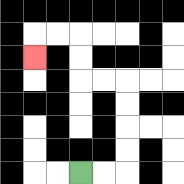{'start': '[3, 7]', 'end': '[1, 2]', 'path_directions': 'R,R,U,U,U,U,L,L,U,U,L,L,D', 'path_coordinates': '[[3, 7], [4, 7], [5, 7], [5, 6], [5, 5], [5, 4], [5, 3], [4, 3], [3, 3], [3, 2], [3, 1], [2, 1], [1, 1], [1, 2]]'}